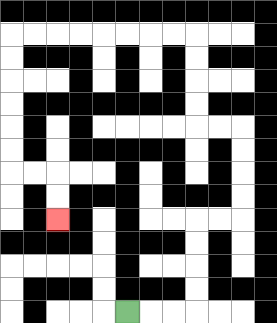{'start': '[5, 13]', 'end': '[2, 9]', 'path_directions': 'R,R,R,U,U,U,U,R,R,U,U,U,U,L,L,U,U,U,U,L,L,L,L,L,L,L,L,D,D,D,D,D,D,R,R,D,D', 'path_coordinates': '[[5, 13], [6, 13], [7, 13], [8, 13], [8, 12], [8, 11], [8, 10], [8, 9], [9, 9], [10, 9], [10, 8], [10, 7], [10, 6], [10, 5], [9, 5], [8, 5], [8, 4], [8, 3], [8, 2], [8, 1], [7, 1], [6, 1], [5, 1], [4, 1], [3, 1], [2, 1], [1, 1], [0, 1], [0, 2], [0, 3], [0, 4], [0, 5], [0, 6], [0, 7], [1, 7], [2, 7], [2, 8], [2, 9]]'}